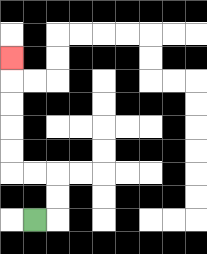{'start': '[1, 9]', 'end': '[0, 2]', 'path_directions': 'R,U,U,L,L,U,U,U,U,U', 'path_coordinates': '[[1, 9], [2, 9], [2, 8], [2, 7], [1, 7], [0, 7], [0, 6], [0, 5], [0, 4], [0, 3], [0, 2]]'}